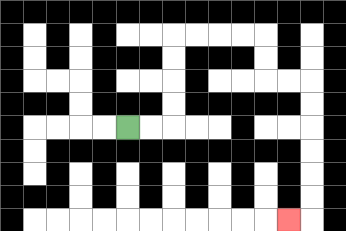{'start': '[5, 5]', 'end': '[12, 9]', 'path_directions': 'R,R,U,U,U,U,R,R,R,R,D,D,R,R,D,D,D,D,D,D,L', 'path_coordinates': '[[5, 5], [6, 5], [7, 5], [7, 4], [7, 3], [7, 2], [7, 1], [8, 1], [9, 1], [10, 1], [11, 1], [11, 2], [11, 3], [12, 3], [13, 3], [13, 4], [13, 5], [13, 6], [13, 7], [13, 8], [13, 9], [12, 9]]'}